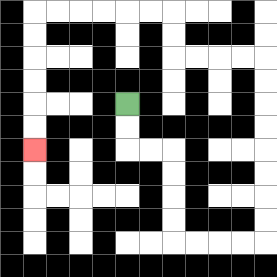{'start': '[5, 4]', 'end': '[1, 6]', 'path_directions': 'D,D,R,R,D,D,D,D,R,R,R,R,U,U,U,U,U,U,U,U,L,L,L,L,U,U,L,L,L,L,L,L,D,D,D,D,D,D', 'path_coordinates': '[[5, 4], [5, 5], [5, 6], [6, 6], [7, 6], [7, 7], [7, 8], [7, 9], [7, 10], [8, 10], [9, 10], [10, 10], [11, 10], [11, 9], [11, 8], [11, 7], [11, 6], [11, 5], [11, 4], [11, 3], [11, 2], [10, 2], [9, 2], [8, 2], [7, 2], [7, 1], [7, 0], [6, 0], [5, 0], [4, 0], [3, 0], [2, 0], [1, 0], [1, 1], [1, 2], [1, 3], [1, 4], [1, 5], [1, 6]]'}